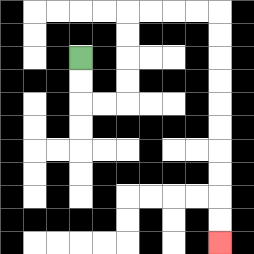{'start': '[3, 2]', 'end': '[9, 10]', 'path_directions': 'D,D,R,R,U,U,U,U,R,R,R,R,D,D,D,D,D,D,D,D,D,D', 'path_coordinates': '[[3, 2], [3, 3], [3, 4], [4, 4], [5, 4], [5, 3], [5, 2], [5, 1], [5, 0], [6, 0], [7, 0], [8, 0], [9, 0], [9, 1], [9, 2], [9, 3], [9, 4], [9, 5], [9, 6], [9, 7], [9, 8], [9, 9], [9, 10]]'}